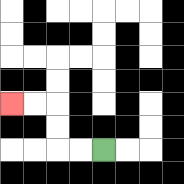{'start': '[4, 6]', 'end': '[0, 4]', 'path_directions': 'L,L,U,U,L,L', 'path_coordinates': '[[4, 6], [3, 6], [2, 6], [2, 5], [2, 4], [1, 4], [0, 4]]'}